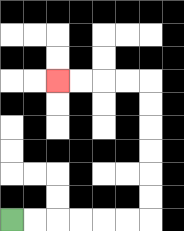{'start': '[0, 9]', 'end': '[2, 3]', 'path_directions': 'R,R,R,R,R,R,U,U,U,U,U,U,L,L,L,L', 'path_coordinates': '[[0, 9], [1, 9], [2, 9], [3, 9], [4, 9], [5, 9], [6, 9], [6, 8], [6, 7], [6, 6], [6, 5], [6, 4], [6, 3], [5, 3], [4, 3], [3, 3], [2, 3]]'}